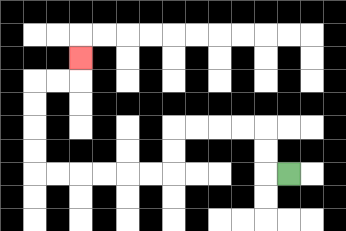{'start': '[12, 7]', 'end': '[3, 2]', 'path_directions': 'L,U,U,L,L,L,L,D,D,L,L,L,L,L,L,U,U,U,U,R,R,U', 'path_coordinates': '[[12, 7], [11, 7], [11, 6], [11, 5], [10, 5], [9, 5], [8, 5], [7, 5], [7, 6], [7, 7], [6, 7], [5, 7], [4, 7], [3, 7], [2, 7], [1, 7], [1, 6], [1, 5], [1, 4], [1, 3], [2, 3], [3, 3], [3, 2]]'}